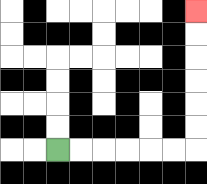{'start': '[2, 6]', 'end': '[8, 0]', 'path_directions': 'R,R,R,R,R,R,U,U,U,U,U,U', 'path_coordinates': '[[2, 6], [3, 6], [4, 6], [5, 6], [6, 6], [7, 6], [8, 6], [8, 5], [8, 4], [8, 3], [8, 2], [8, 1], [8, 0]]'}